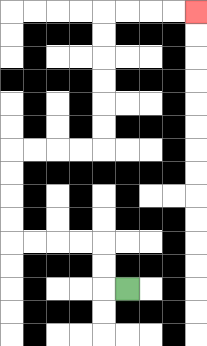{'start': '[5, 12]', 'end': '[8, 0]', 'path_directions': 'L,U,U,L,L,L,L,U,U,U,U,R,R,R,R,U,U,U,U,U,U,R,R,R,R', 'path_coordinates': '[[5, 12], [4, 12], [4, 11], [4, 10], [3, 10], [2, 10], [1, 10], [0, 10], [0, 9], [0, 8], [0, 7], [0, 6], [1, 6], [2, 6], [3, 6], [4, 6], [4, 5], [4, 4], [4, 3], [4, 2], [4, 1], [4, 0], [5, 0], [6, 0], [7, 0], [8, 0]]'}